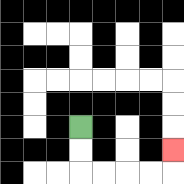{'start': '[3, 5]', 'end': '[7, 6]', 'path_directions': 'D,D,R,R,R,R,U', 'path_coordinates': '[[3, 5], [3, 6], [3, 7], [4, 7], [5, 7], [6, 7], [7, 7], [7, 6]]'}